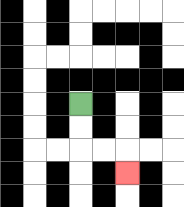{'start': '[3, 4]', 'end': '[5, 7]', 'path_directions': 'D,D,R,R,D', 'path_coordinates': '[[3, 4], [3, 5], [3, 6], [4, 6], [5, 6], [5, 7]]'}